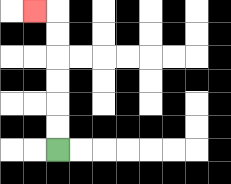{'start': '[2, 6]', 'end': '[1, 0]', 'path_directions': 'U,U,U,U,U,U,L', 'path_coordinates': '[[2, 6], [2, 5], [2, 4], [2, 3], [2, 2], [2, 1], [2, 0], [1, 0]]'}